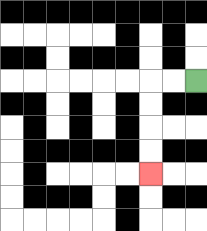{'start': '[8, 3]', 'end': '[6, 7]', 'path_directions': 'L,L,D,D,D,D', 'path_coordinates': '[[8, 3], [7, 3], [6, 3], [6, 4], [6, 5], [6, 6], [6, 7]]'}